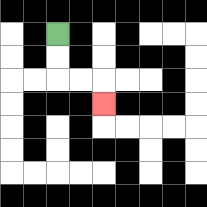{'start': '[2, 1]', 'end': '[4, 4]', 'path_directions': 'D,D,R,R,D', 'path_coordinates': '[[2, 1], [2, 2], [2, 3], [3, 3], [4, 3], [4, 4]]'}